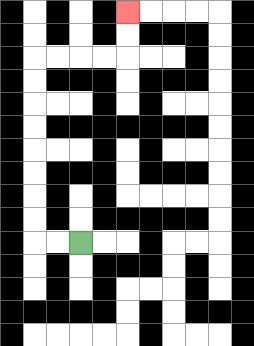{'start': '[3, 10]', 'end': '[5, 0]', 'path_directions': 'L,L,U,U,U,U,U,U,U,U,R,R,R,R,U,U', 'path_coordinates': '[[3, 10], [2, 10], [1, 10], [1, 9], [1, 8], [1, 7], [1, 6], [1, 5], [1, 4], [1, 3], [1, 2], [2, 2], [3, 2], [4, 2], [5, 2], [5, 1], [5, 0]]'}